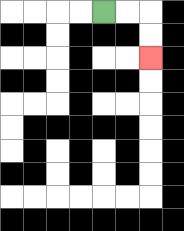{'start': '[4, 0]', 'end': '[6, 2]', 'path_directions': 'R,R,D,D', 'path_coordinates': '[[4, 0], [5, 0], [6, 0], [6, 1], [6, 2]]'}